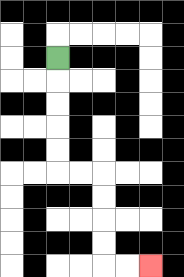{'start': '[2, 2]', 'end': '[6, 11]', 'path_directions': 'D,D,D,D,D,R,R,D,D,D,D,R,R', 'path_coordinates': '[[2, 2], [2, 3], [2, 4], [2, 5], [2, 6], [2, 7], [3, 7], [4, 7], [4, 8], [4, 9], [4, 10], [4, 11], [5, 11], [6, 11]]'}